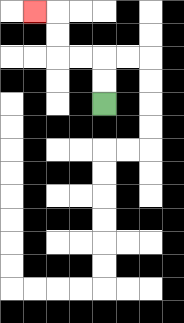{'start': '[4, 4]', 'end': '[1, 0]', 'path_directions': 'U,U,L,L,U,U,L', 'path_coordinates': '[[4, 4], [4, 3], [4, 2], [3, 2], [2, 2], [2, 1], [2, 0], [1, 0]]'}